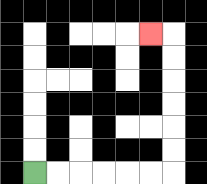{'start': '[1, 7]', 'end': '[6, 1]', 'path_directions': 'R,R,R,R,R,R,U,U,U,U,U,U,L', 'path_coordinates': '[[1, 7], [2, 7], [3, 7], [4, 7], [5, 7], [6, 7], [7, 7], [7, 6], [7, 5], [7, 4], [7, 3], [7, 2], [7, 1], [6, 1]]'}